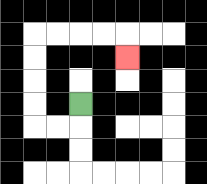{'start': '[3, 4]', 'end': '[5, 2]', 'path_directions': 'D,L,L,U,U,U,U,R,R,R,R,D', 'path_coordinates': '[[3, 4], [3, 5], [2, 5], [1, 5], [1, 4], [1, 3], [1, 2], [1, 1], [2, 1], [3, 1], [4, 1], [5, 1], [5, 2]]'}